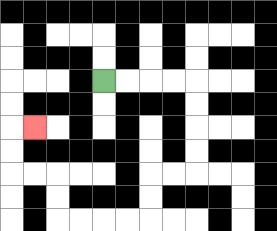{'start': '[4, 3]', 'end': '[1, 5]', 'path_directions': 'R,R,R,R,D,D,D,D,L,L,D,D,L,L,L,L,U,U,L,L,U,U,R', 'path_coordinates': '[[4, 3], [5, 3], [6, 3], [7, 3], [8, 3], [8, 4], [8, 5], [8, 6], [8, 7], [7, 7], [6, 7], [6, 8], [6, 9], [5, 9], [4, 9], [3, 9], [2, 9], [2, 8], [2, 7], [1, 7], [0, 7], [0, 6], [0, 5], [1, 5]]'}